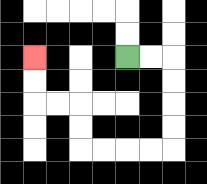{'start': '[5, 2]', 'end': '[1, 2]', 'path_directions': 'R,R,D,D,D,D,L,L,L,L,U,U,L,L,U,U', 'path_coordinates': '[[5, 2], [6, 2], [7, 2], [7, 3], [7, 4], [7, 5], [7, 6], [6, 6], [5, 6], [4, 6], [3, 6], [3, 5], [3, 4], [2, 4], [1, 4], [1, 3], [1, 2]]'}